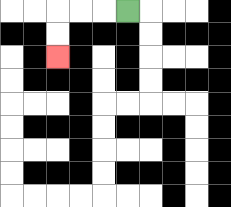{'start': '[5, 0]', 'end': '[2, 2]', 'path_directions': 'L,L,L,D,D', 'path_coordinates': '[[5, 0], [4, 0], [3, 0], [2, 0], [2, 1], [2, 2]]'}